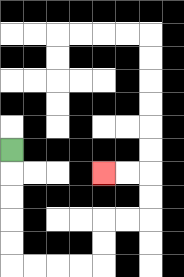{'start': '[0, 6]', 'end': '[4, 7]', 'path_directions': 'D,D,D,D,D,R,R,R,R,U,U,R,R,U,U,L,L', 'path_coordinates': '[[0, 6], [0, 7], [0, 8], [0, 9], [0, 10], [0, 11], [1, 11], [2, 11], [3, 11], [4, 11], [4, 10], [4, 9], [5, 9], [6, 9], [6, 8], [6, 7], [5, 7], [4, 7]]'}